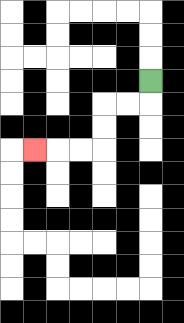{'start': '[6, 3]', 'end': '[1, 6]', 'path_directions': 'D,L,L,D,D,L,L,L', 'path_coordinates': '[[6, 3], [6, 4], [5, 4], [4, 4], [4, 5], [4, 6], [3, 6], [2, 6], [1, 6]]'}